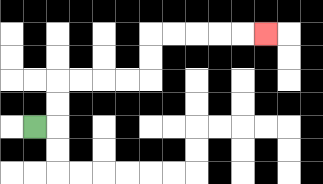{'start': '[1, 5]', 'end': '[11, 1]', 'path_directions': 'R,U,U,R,R,R,R,U,U,R,R,R,R,R', 'path_coordinates': '[[1, 5], [2, 5], [2, 4], [2, 3], [3, 3], [4, 3], [5, 3], [6, 3], [6, 2], [6, 1], [7, 1], [8, 1], [9, 1], [10, 1], [11, 1]]'}